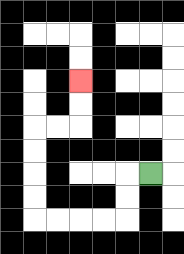{'start': '[6, 7]', 'end': '[3, 3]', 'path_directions': 'L,D,D,L,L,L,L,U,U,U,U,R,R,U,U', 'path_coordinates': '[[6, 7], [5, 7], [5, 8], [5, 9], [4, 9], [3, 9], [2, 9], [1, 9], [1, 8], [1, 7], [1, 6], [1, 5], [2, 5], [3, 5], [3, 4], [3, 3]]'}